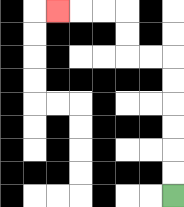{'start': '[7, 8]', 'end': '[2, 0]', 'path_directions': 'U,U,U,U,U,U,L,L,U,U,L,L,L', 'path_coordinates': '[[7, 8], [7, 7], [7, 6], [7, 5], [7, 4], [7, 3], [7, 2], [6, 2], [5, 2], [5, 1], [5, 0], [4, 0], [3, 0], [2, 0]]'}